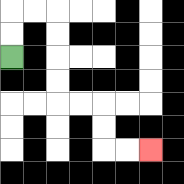{'start': '[0, 2]', 'end': '[6, 6]', 'path_directions': 'U,U,R,R,D,D,D,D,R,R,D,D,R,R', 'path_coordinates': '[[0, 2], [0, 1], [0, 0], [1, 0], [2, 0], [2, 1], [2, 2], [2, 3], [2, 4], [3, 4], [4, 4], [4, 5], [4, 6], [5, 6], [6, 6]]'}